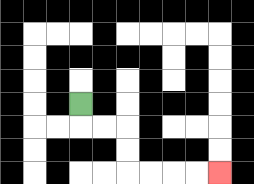{'start': '[3, 4]', 'end': '[9, 7]', 'path_directions': 'D,R,R,D,D,R,R,R,R', 'path_coordinates': '[[3, 4], [3, 5], [4, 5], [5, 5], [5, 6], [5, 7], [6, 7], [7, 7], [8, 7], [9, 7]]'}